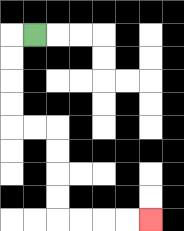{'start': '[1, 1]', 'end': '[6, 9]', 'path_directions': 'L,D,D,D,D,R,R,D,D,D,D,R,R,R,R', 'path_coordinates': '[[1, 1], [0, 1], [0, 2], [0, 3], [0, 4], [0, 5], [1, 5], [2, 5], [2, 6], [2, 7], [2, 8], [2, 9], [3, 9], [4, 9], [5, 9], [6, 9]]'}